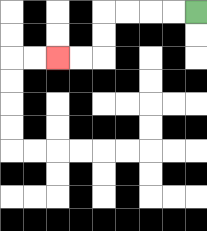{'start': '[8, 0]', 'end': '[2, 2]', 'path_directions': 'L,L,L,L,D,D,L,L', 'path_coordinates': '[[8, 0], [7, 0], [6, 0], [5, 0], [4, 0], [4, 1], [4, 2], [3, 2], [2, 2]]'}